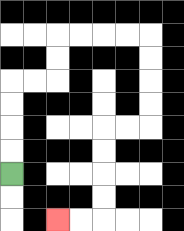{'start': '[0, 7]', 'end': '[2, 9]', 'path_directions': 'U,U,U,U,R,R,U,U,R,R,R,R,D,D,D,D,L,L,D,D,D,D,L,L', 'path_coordinates': '[[0, 7], [0, 6], [0, 5], [0, 4], [0, 3], [1, 3], [2, 3], [2, 2], [2, 1], [3, 1], [4, 1], [5, 1], [6, 1], [6, 2], [6, 3], [6, 4], [6, 5], [5, 5], [4, 5], [4, 6], [4, 7], [4, 8], [4, 9], [3, 9], [2, 9]]'}